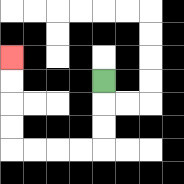{'start': '[4, 3]', 'end': '[0, 2]', 'path_directions': 'D,D,D,L,L,L,L,U,U,U,U', 'path_coordinates': '[[4, 3], [4, 4], [4, 5], [4, 6], [3, 6], [2, 6], [1, 6], [0, 6], [0, 5], [0, 4], [0, 3], [0, 2]]'}